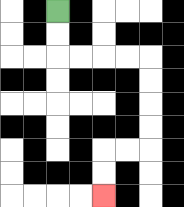{'start': '[2, 0]', 'end': '[4, 8]', 'path_directions': 'D,D,R,R,R,R,D,D,D,D,L,L,D,D', 'path_coordinates': '[[2, 0], [2, 1], [2, 2], [3, 2], [4, 2], [5, 2], [6, 2], [6, 3], [6, 4], [6, 5], [6, 6], [5, 6], [4, 6], [4, 7], [4, 8]]'}